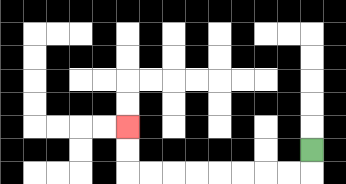{'start': '[13, 6]', 'end': '[5, 5]', 'path_directions': 'D,L,L,L,L,L,L,L,L,U,U', 'path_coordinates': '[[13, 6], [13, 7], [12, 7], [11, 7], [10, 7], [9, 7], [8, 7], [7, 7], [6, 7], [5, 7], [5, 6], [5, 5]]'}